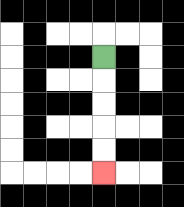{'start': '[4, 2]', 'end': '[4, 7]', 'path_directions': 'D,D,D,D,D', 'path_coordinates': '[[4, 2], [4, 3], [4, 4], [4, 5], [4, 6], [4, 7]]'}